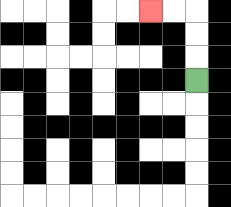{'start': '[8, 3]', 'end': '[6, 0]', 'path_directions': 'U,U,U,L,L', 'path_coordinates': '[[8, 3], [8, 2], [8, 1], [8, 0], [7, 0], [6, 0]]'}